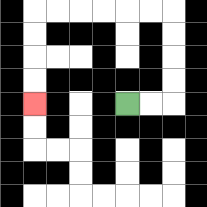{'start': '[5, 4]', 'end': '[1, 4]', 'path_directions': 'R,R,U,U,U,U,L,L,L,L,L,L,D,D,D,D', 'path_coordinates': '[[5, 4], [6, 4], [7, 4], [7, 3], [7, 2], [7, 1], [7, 0], [6, 0], [5, 0], [4, 0], [3, 0], [2, 0], [1, 0], [1, 1], [1, 2], [1, 3], [1, 4]]'}